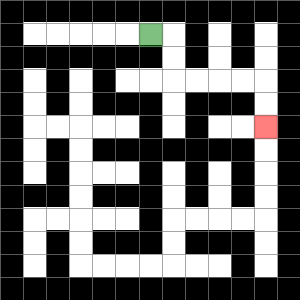{'start': '[6, 1]', 'end': '[11, 5]', 'path_directions': 'R,D,D,R,R,R,R,D,D', 'path_coordinates': '[[6, 1], [7, 1], [7, 2], [7, 3], [8, 3], [9, 3], [10, 3], [11, 3], [11, 4], [11, 5]]'}